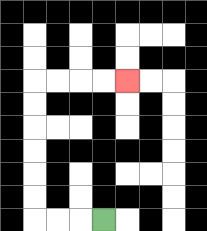{'start': '[4, 9]', 'end': '[5, 3]', 'path_directions': 'L,L,L,U,U,U,U,U,U,R,R,R,R', 'path_coordinates': '[[4, 9], [3, 9], [2, 9], [1, 9], [1, 8], [1, 7], [1, 6], [1, 5], [1, 4], [1, 3], [2, 3], [3, 3], [4, 3], [5, 3]]'}